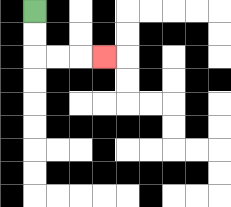{'start': '[1, 0]', 'end': '[4, 2]', 'path_directions': 'D,D,R,R,R', 'path_coordinates': '[[1, 0], [1, 1], [1, 2], [2, 2], [3, 2], [4, 2]]'}